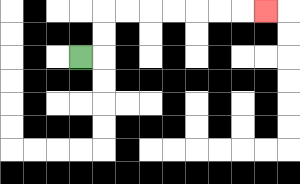{'start': '[3, 2]', 'end': '[11, 0]', 'path_directions': 'R,U,U,R,R,R,R,R,R,R', 'path_coordinates': '[[3, 2], [4, 2], [4, 1], [4, 0], [5, 0], [6, 0], [7, 0], [8, 0], [9, 0], [10, 0], [11, 0]]'}